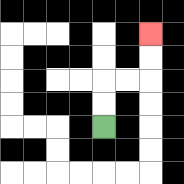{'start': '[4, 5]', 'end': '[6, 1]', 'path_directions': 'U,U,R,R,U,U', 'path_coordinates': '[[4, 5], [4, 4], [4, 3], [5, 3], [6, 3], [6, 2], [6, 1]]'}